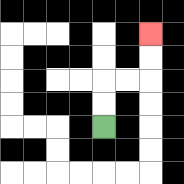{'start': '[4, 5]', 'end': '[6, 1]', 'path_directions': 'U,U,R,R,U,U', 'path_coordinates': '[[4, 5], [4, 4], [4, 3], [5, 3], [6, 3], [6, 2], [6, 1]]'}